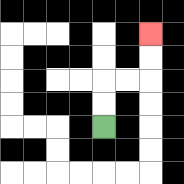{'start': '[4, 5]', 'end': '[6, 1]', 'path_directions': 'U,U,R,R,U,U', 'path_coordinates': '[[4, 5], [4, 4], [4, 3], [5, 3], [6, 3], [6, 2], [6, 1]]'}